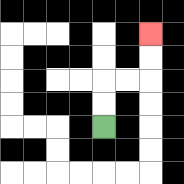{'start': '[4, 5]', 'end': '[6, 1]', 'path_directions': 'U,U,R,R,U,U', 'path_coordinates': '[[4, 5], [4, 4], [4, 3], [5, 3], [6, 3], [6, 2], [6, 1]]'}